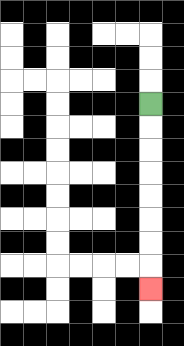{'start': '[6, 4]', 'end': '[6, 12]', 'path_directions': 'D,D,D,D,D,D,D,D', 'path_coordinates': '[[6, 4], [6, 5], [6, 6], [6, 7], [6, 8], [6, 9], [6, 10], [6, 11], [6, 12]]'}